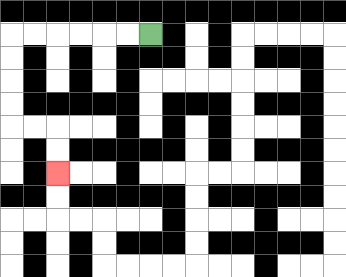{'start': '[6, 1]', 'end': '[2, 7]', 'path_directions': 'L,L,L,L,L,L,D,D,D,D,R,R,D,D', 'path_coordinates': '[[6, 1], [5, 1], [4, 1], [3, 1], [2, 1], [1, 1], [0, 1], [0, 2], [0, 3], [0, 4], [0, 5], [1, 5], [2, 5], [2, 6], [2, 7]]'}